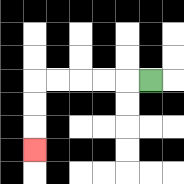{'start': '[6, 3]', 'end': '[1, 6]', 'path_directions': 'L,L,L,L,L,D,D,D', 'path_coordinates': '[[6, 3], [5, 3], [4, 3], [3, 3], [2, 3], [1, 3], [1, 4], [1, 5], [1, 6]]'}